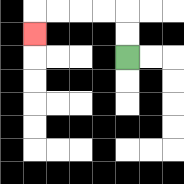{'start': '[5, 2]', 'end': '[1, 1]', 'path_directions': 'U,U,L,L,L,L,D', 'path_coordinates': '[[5, 2], [5, 1], [5, 0], [4, 0], [3, 0], [2, 0], [1, 0], [1, 1]]'}